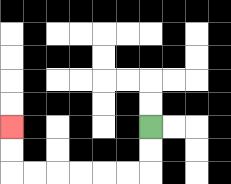{'start': '[6, 5]', 'end': '[0, 5]', 'path_directions': 'D,D,L,L,L,L,L,L,U,U', 'path_coordinates': '[[6, 5], [6, 6], [6, 7], [5, 7], [4, 7], [3, 7], [2, 7], [1, 7], [0, 7], [0, 6], [0, 5]]'}